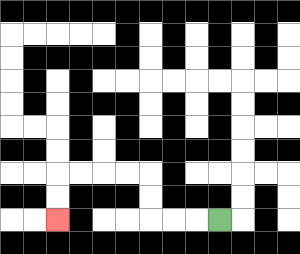{'start': '[9, 9]', 'end': '[2, 9]', 'path_directions': 'L,L,L,U,U,L,L,L,L,D,D', 'path_coordinates': '[[9, 9], [8, 9], [7, 9], [6, 9], [6, 8], [6, 7], [5, 7], [4, 7], [3, 7], [2, 7], [2, 8], [2, 9]]'}